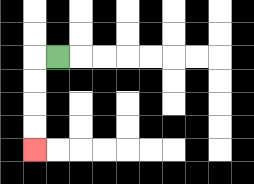{'start': '[2, 2]', 'end': '[1, 6]', 'path_directions': 'L,D,D,D,D', 'path_coordinates': '[[2, 2], [1, 2], [1, 3], [1, 4], [1, 5], [1, 6]]'}